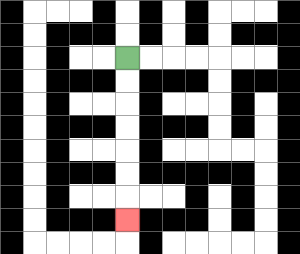{'start': '[5, 2]', 'end': '[5, 9]', 'path_directions': 'D,D,D,D,D,D,D', 'path_coordinates': '[[5, 2], [5, 3], [5, 4], [5, 5], [5, 6], [5, 7], [5, 8], [5, 9]]'}